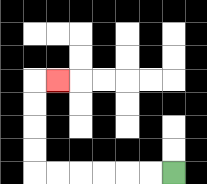{'start': '[7, 7]', 'end': '[2, 3]', 'path_directions': 'L,L,L,L,L,L,U,U,U,U,R', 'path_coordinates': '[[7, 7], [6, 7], [5, 7], [4, 7], [3, 7], [2, 7], [1, 7], [1, 6], [1, 5], [1, 4], [1, 3], [2, 3]]'}